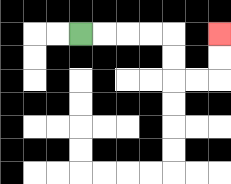{'start': '[3, 1]', 'end': '[9, 1]', 'path_directions': 'R,R,R,R,D,D,R,R,U,U', 'path_coordinates': '[[3, 1], [4, 1], [5, 1], [6, 1], [7, 1], [7, 2], [7, 3], [8, 3], [9, 3], [9, 2], [9, 1]]'}